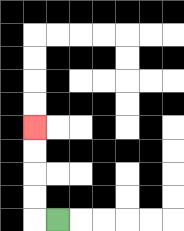{'start': '[2, 9]', 'end': '[1, 5]', 'path_directions': 'L,U,U,U,U', 'path_coordinates': '[[2, 9], [1, 9], [1, 8], [1, 7], [1, 6], [1, 5]]'}